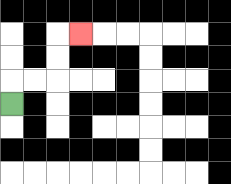{'start': '[0, 4]', 'end': '[3, 1]', 'path_directions': 'U,R,R,U,U,R', 'path_coordinates': '[[0, 4], [0, 3], [1, 3], [2, 3], [2, 2], [2, 1], [3, 1]]'}